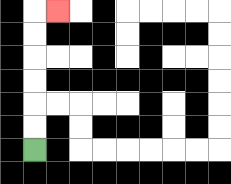{'start': '[1, 6]', 'end': '[2, 0]', 'path_directions': 'U,U,U,U,U,U,R', 'path_coordinates': '[[1, 6], [1, 5], [1, 4], [1, 3], [1, 2], [1, 1], [1, 0], [2, 0]]'}